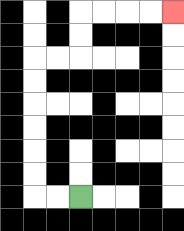{'start': '[3, 8]', 'end': '[7, 0]', 'path_directions': 'L,L,U,U,U,U,U,U,R,R,U,U,R,R,R,R', 'path_coordinates': '[[3, 8], [2, 8], [1, 8], [1, 7], [1, 6], [1, 5], [1, 4], [1, 3], [1, 2], [2, 2], [3, 2], [3, 1], [3, 0], [4, 0], [5, 0], [6, 0], [7, 0]]'}